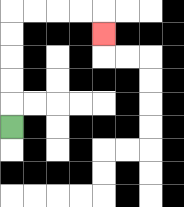{'start': '[0, 5]', 'end': '[4, 1]', 'path_directions': 'U,U,U,U,U,R,R,R,R,D', 'path_coordinates': '[[0, 5], [0, 4], [0, 3], [0, 2], [0, 1], [0, 0], [1, 0], [2, 0], [3, 0], [4, 0], [4, 1]]'}